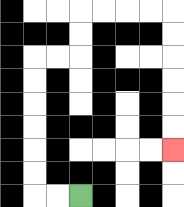{'start': '[3, 8]', 'end': '[7, 6]', 'path_directions': 'L,L,U,U,U,U,U,U,R,R,U,U,R,R,R,R,D,D,D,D,D,D', 'path_coordinates': '[[3, 8], [2, 8], [1, 8], [1, 7], [1, 6], [1, 5], [1, 4], [1, 3], [1, 2], [2, 2], [3, 2], [3, 1], [3, 0], [4, 0], [5, 0], [6, 0], [7, 0], [7, 1], [7, 2], [7, 3], [7, 4], [7, 5], [7, 6]]'}